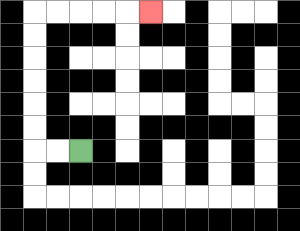{'start': '[3, 6]', 'end': '[6, 0]', 'path_directions': 'L,L,U,U,U,U,U,U,R,R,R,R,R', 'path_coordinates': '[[3, 6], [2, 6], [1, 6], [1, 5], [1, 4], [1, 3], [1, 2], [1, 1], [1, 0], [2, 0], [3, 0], [4, 0], [5, 0], [6, 0]]'}